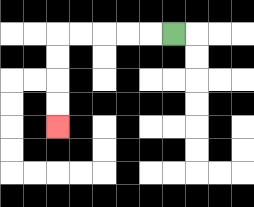{'start': '[7, 1]', 'end': '[2, 5]', 'path_directions': 'L,L,L,L,L,D,D,D,D', 'path_coordinates': '[[7, 1], [6, 1], [5, 1], [4, 1], [3, 1], [2, 1], [2, 2], [2, 3], [2, 4], [2, 5]]'}